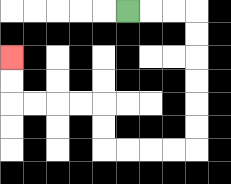{'start': '[5, 0]', 'end': '[0, 2]', 'path_directions': 'R,R,R,D,D,D,D,D,D,L,L,L,L,U,U,L,L,L,L,U,U', 'path_coordinates': '[[5, 0], [6, 0], [7, 0], [8, 0], [8, 1], [8, 2], [8, 3], [8, 4], [8, 5], [8, 6], [7, 6], [6, 6], [5, 6], [4, 6], [4, 5], [4, 4], [3, 4], [2, 4], [1, 4], [0, 4], [0, 3], [0, 2]]'}